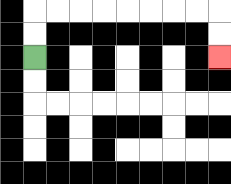{'start': '[1, 2]', 'end': '[9, 2]', 'path_directions': 'U,U,R,R,R,R,R,R,R,R,D,D', 'path_coordinates': '[[1, 2], [1, 1], [1, 0], [2, 0], [3, 0], [4, 0], [5, 0], [6, 0], [7, 0], [8, 0], [9, 0], [9, 1], [9, 2]]'}